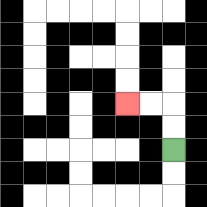{'start': '[7, 6]', 'end': '[5, 4]', 'path_directions': 'U,U,L,L', 'path_coordinates': '[[7, 6], [7, 5], [7, 4], [6, 4], [5, 4]]'}